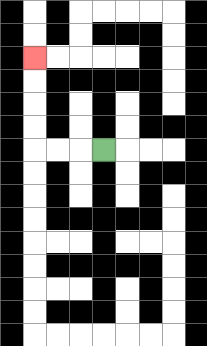{'start': '[4, 6]', 'end': '[1, 2]', 'path_directions': 'L,L,L,U,U,U,U', 'path_coordinates': '[[4, 6], [3, 6], [2, 6], [1, 6], [1, 5], [1, 4], [1, 3], [1, 2]]'}